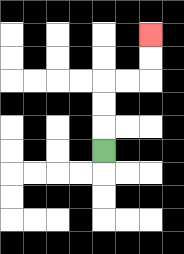{'start': '[4, 6]', 'end': '[6, 1]', 'path_directions': 'U,U,U,R,R,U,U', 'path_coordinates': '[[4, 6], [4, 5], [4, 4], [4, 3], [5, 3], [6, 3], [6, 2], [6, 1]]'}